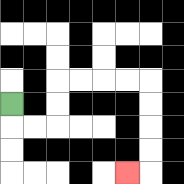{'start': '[0, 4]', 'end': '[5, 7]', 'path_directions': 'D,R,R,U,U,R,R,R,R,D,D,D,D,L', 'path_coordinates': '[[0, 4], [0, 5], [1, 5], [2, 5], [2, 4], [2, 3], [3, 3], [4, 3], [5, 3], [6, 3], [6, 4], [6, 5], [6, 6], [6, 7], [5, 7]]'}